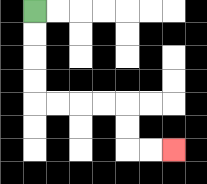{'start': '[1, 0]', 'end': '[7, 6]', 'path_directions': 'D,D,D,D,R,R,R,R,D,D,R,R', 'path_coordinates': '[[1, 0], [1, 1], [1, 2], [1, 3], [1, 4], [2, 4], [3, 4], [4, 4], [5, 4], [5, 5], [5, 6], [6, 6], [7, 6]]'}